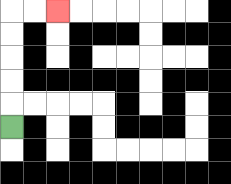{'start': '[0, 5]', 'end': '[2, 0]', 'path_directions': 'U,U,U,U,U,R,R', 'path_coordinates': '[[0, 5], [0, 4], [0, 3], [0, 2], [0, 1], [0, 0], [1, 0], [2, 0]]'}